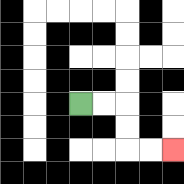{'start': '[3, 4]', 'end': '[7, 6]', 'path_directions': 'R,R,D,D,R,R', 'path_coordinates': '[[3, 4], [4, 4], [5, 4], [5, 5], [5, 6], [6, 6], [7, 6]]'}